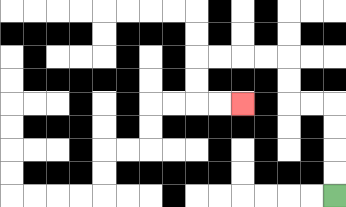{'start': '[14, 8]', 'end': '[10, 4]', 'path_directions': 'U,U,U,U,L,L,U,U,L,L,L,L,D,D,R,R', 'path_coordinates': '[[14, 8], [14, 7], [14, 6], [14, 5], [14, 4], [13, 4], [12, 4], [12, 3], [12, 2], [11, 2], [10, 2], [9, 2], [8, 2], [8, 3], [8, 4], [9, 4], [10, 4]]'}